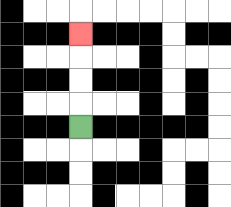{'start': '[3, 5]', 'end': '[3, 1]', 'path_directions': 'U,U,U,U', 'path_coordinates': '[[3, 5], [3, 4], [3, 3], [3, 2], [3, 1]]'}